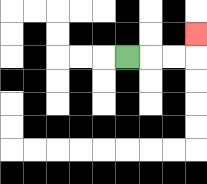{'start': '[5, 2]', 'end': '[8, 1]', 'path_directions': 'R,R,R,U', 'path_coordinates': '[[5, 2], [6, 2], [7, 2], [8, 2], [8, 1]]'}